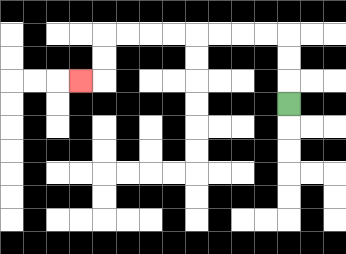{'start': '[12, 4]', 'end': '[3, 3]', 'path_directions': 'U,U,U,L,L,L,L,L,L,L,L,D,D,L', 'path_coordinates': '[[12, 4], [12, 3], [12, 2], [12, 1], [11, 1], [10, 1], [9, 1], [8, 1], [7, 1], [6, 1], [5, 1], [4, 1], [4, 2], [4, 3], [3, 3]]'}